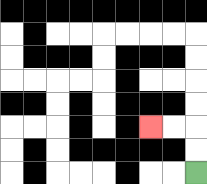{'start': '[8, 7]', 'end': '[6, 5]', 'path_directions': 'U,U,L,L', 'path_coordinates': '[[8, 7], [8, 6], [8, 5], [7, 5], [6, 5]]'}